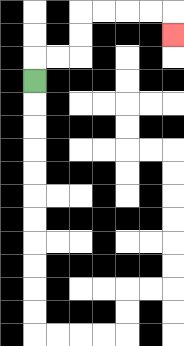{'start': '[1, 3]', 'end': '[7, 1]', 'path_directions': 'U,R,R,U,U,R,R,R,R,D', 'path_coordinates': '[[1, 3], [1, 2], [2, 2], [3, 2], [3, 1], [3, 0], [4, 0], [5, 0], [6, 0], [7, 0], [7, 1]]'}